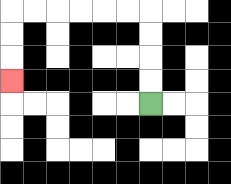{'start': '[6, 4]', 'end': '[0, 3]', 'path_directions': 'U,U,U,U,L,L,L,L,L,L,D,D,D', 'path_coordinates': '[[6, 4], [6, 3], [6, 2], [6, 1], [6, 0], [5, 0], [4, 0], [3, 0], [2, 0], [1, 0], [0, 0], [0, 1], [0, 2], [0, 3]]'}